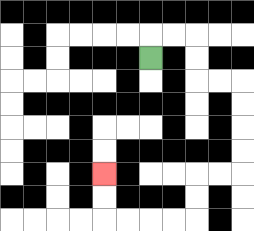{'start': '[6, 2]', 'end': '[4, 7]', 'path_directions': 'U,R,R,D,D,R,R,D,D,D,D,L,L,D,D,L,L,L,L,U,U', 'path_coordinates': '[[6, 2], [6, 1], [7, 1], [8, 1], [8, 2], [8, 3], [9, 3], [10, 3], [10, 4], [10, 5], [10, 6], [10, 7], [9, 7], [8, 7], [8, 8], [8, 9], [7, 9], [6, 9], [5, 9], [4, 9], [4, 8], [4, 7]]'}